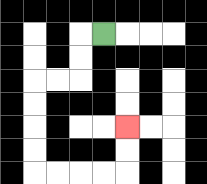{'start': '[4, 1]', 'end': '[5, 5]', 'path_directions': 'L,D,D,L,L,D,D,D,D,R,R,R,R,U,U', 'path_coordinates': '[[4, 1], [3, 1], [3, 2], [3, 3], [2, 3], [1, 3], [1, 4], [1, 5], [1, 6], [1, 7], [2, 7], [3, 7], [4, 7], [5, 7], [5, 6], [5, 5]]'}